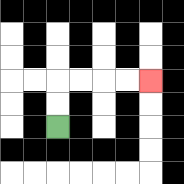{'start': '[2, 5]', 'end': '[6, 3]', 'path_directions': 'U,U,R,R,R,R', 'path_coordinates': '[[2, 5], [2, 4], [2, 3], [3, 3], [4, 3], [5, 3], [6, 3]]'}